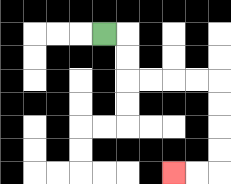{'start': '[4, 1]', 'end': '[7, 7]', 'path_directions': 'R,D,D,R,R,R,R,D,D,D,D,L,L', 'path_coordinates': '[[4, 1], [5, 1], [5, 2], [5, 3], [6, 3], [7, 3], [8, 3], [9, 3], [9, 4], [9, 5], [9, 6], [9, 7], [8, 7], [7, 7]]'}